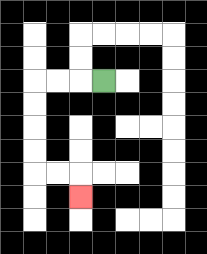{'start': '[4, 3]', 'end': '[3, 8]', 'path_directions': 'L,L,L,D,D,D,D,R,R,D', 'path_coordinates': '[[4, 3], [3, 3], [2, 3], [1, 3], [1, 4], [1, 5], [1, 6], [1, 7], [2, 7], [3, 7], [3, 8]]'}